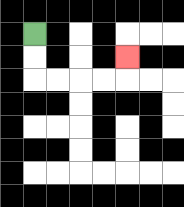{'start': '[1, 1]', 'end': '[5, 2]', 'path_directions': 'D,D,R,R,R,R,U', 'path_coordinates': '[[1, 1], [1, 2], [1, 3], [2, 3], [3, 3], [4, 3], [5, 3], [5, 2]]'}